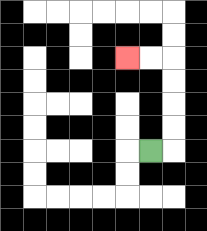{'start': '[6, 6]', 'end': '[5, 2]', 'path_directions': 'R,U,U,U,U,L,L', 'path_coordinates': '[[6, 6], [7, 6], [7, 5], [7, 4], [7, 3], [7, 2], [6, 2], [5, 2]]'}